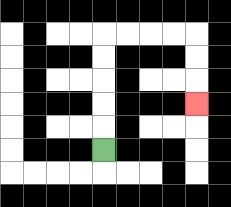{'start': '[4, 6]', 'end': '[8, 4]', 'path_directions': 'U,U,U,U,U,R,R,R,R,D,D,D', 'path_coordinates': '[[4, 6], [4, 5], [4, 4], [4, 3], [4, 2], [4, 1], [5, 1], [6, 1], [7, 1], [8, 1], [8, 2], [8, 3], [8, 4]]'}